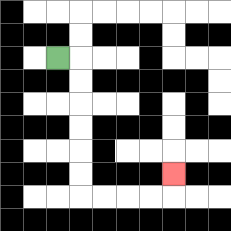{'start': '[2, 2]', 'end': '[7, 7]', 'path_directions': 'R,D,D,D,D,D,D,R,R,R,R,U', 'path_coordinates': '[[2, 2], [3, 2], [3, 3], [3, 4], [3, 5], [3, 6], [3, 7], [3, 8], [4, 8], [5, 8], [6, 8], [7, 8], [7, 7]]'}